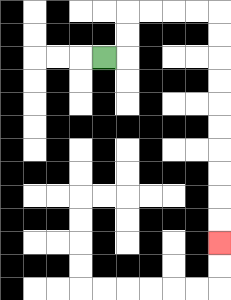{'start': '[4, 2]', 'end': '[9, 10]', 'path_directions': 'R,U,U,R,R,R,R,D,D,D,D,D,D,D,D,D,D', 'path_coordinates': '[[4, 2], [5, 2], [5, 1], [5, 0], [6, 0], [7, 0], [8, 0], [9, 0], [9, 1], [9, 2], [9, 3], [9, 4], [9, 5], [9, 6], [9, 7], [9, 8], [9, 9], [9, 10]]'}